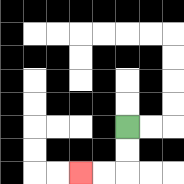{'start': '[5, 5]', 'end': '[3, 7]', 'path_directions': 'D,D,L,L', 'path_coordinates': '[[5, 5], [5, 6], [5, 7], [4, 7], [3, 7]]'}